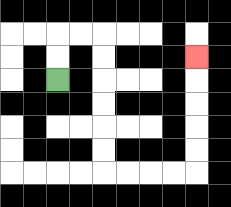{'start': '[2, 3]', 'end': '[8, 2]', 'path_directions': 'U,U,R,R,D,D,D,D,D,D,R,R,R,R,U,U,U,U,U', 'path_coordinates': '[[2, 3], [2, 2], [2, 1], [3, 1], [4, 1], [4, 2], [4, 3], [4, 4], [4, 5], [4, 6], [4, 7], [5, 7], [6, 7], [7, 7], [8, 7], [8, 6], [8, 5], [8, 4], [8, 3], [8, 2]]'}